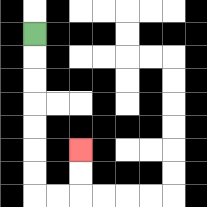{'start': '[1, 1]', 'end': '[3, 6]', 'path_directions': 'D,D,D,D,D,D,D,R,R,U,U', 'path_coordinates': '[[1, 1], [1, 2], [1, 3], [1, 4], [1, 5], [1, 6], [1, 7], [1, 8], [2, 8], [3, 8], [3, 7], [3, 6]]'}